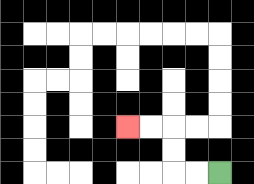{'start': '[9, 7]', 'end': '[5, 5]', 'path_directions': 'L,L,U,U,L,L', 'path_coordinates': '[[9, 7], [8, 7], [7, 7], [7, 6], [7, 5], [6, 5], [5, 5]]'}